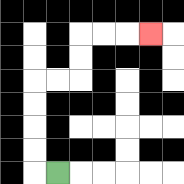{'start': '[2, 7]', 'end': '[6, 1]', 'path_directions': 'L,U,U,U,U,R,R,U,U,R,R,R', 'path_coordinates': '[[2, 7], [1, 7], [1, 6], [1, 5], [1, 4], [1, 3], [2, 3], [3, 3], [3, 2], [3, 1], [4, 1], [5, 1], [6, 1]]'}